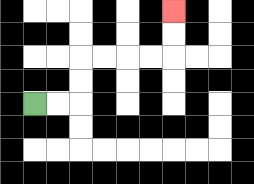{'start': '[1, 4]', 'end': '[7, 0]', 'path_directions': 'R,R,U,U,R,R,R,R,U,U', 'path_coordinates': '[[1, 4], [2, 4], [3, 4], [3, 3], [3, 2], [4, 2], [5, 2], [6, 2], [7, 2], [7, 1], [7, 0]]'}